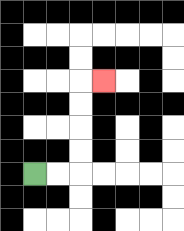{'start': '[1, 7]', 'end': '[4, 3]', 'path_directions': 'R,R,U,U,U,U,R', 'path_coordinates': '[[1, 7], [2, 7], [3, 7], [3, 6], [3, 5], [3, 4], [3, 3], [4, 3]]'}